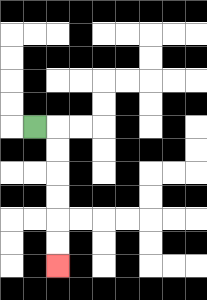{'start': '[1, 5]', 'end': '[2, 11]', 'path_directions': 'R,D,D,D,D,D,D', 'path_coordinates': '[[1, 5], [2, 5], [2, 6], [2, 7], [2, 8], [2, 9], [2, 10], [2, 11]]'}